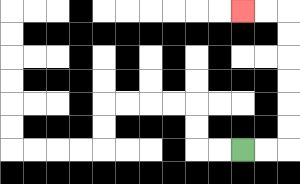{'start': '[10, 6]', 'end': '[10, 0]', 'path_directions': 'R,R,U,U,U,U,U,U,L,L', 'path_coordinates': '[[10, 6], [11, 6], [12, 6], [12, 5], [12, 4], [12, 3], [12, 2], [12, 1], [12, 0], [11, 0], [10, 0]]'}